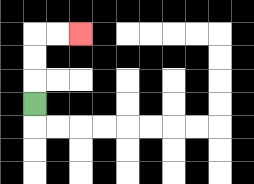{'start': '[1, 4]', 'end': '[3, 1]', 'path_directions': 'U,U,U,R,R', 'path_coordinates': '[[1, 4], [1, 3], [1, 2], [1, 1], [2, 1], [3, 1]]'}